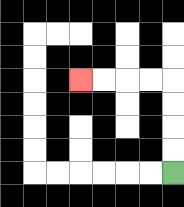{'start': '[7, 7]', 'end': '[3, 3]', 'path_directions': 'U,U,U,U,L,L,L,L', 'path_coordinates': '[[7, 7], [7, 6], [7, 5], [7, 4], [7, 3], [6, 3], [5, 3], [4, 3], [3, 3]]'}